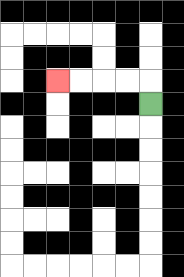{'start': '[6, 4]', 'end': '[2, 3]', 'path_directions': 'U,L,L,L,L', 'path_coordinates': '[[6, 4], [6, 3], [5, 3], [4, 3], [3, 3], [2, 3]]'}